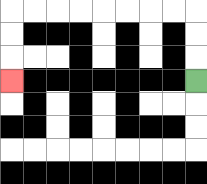{'start': '[8, 3]', 'end': '[0, 3]', 'path_directions': 'U,U,U,L,L,L,L,L,L,L,L,D,D,D', 'path_coordinates': '[[8, 3], [8, 2], [8, 1], [8, 0], [7, 0], [6, 0], [5, 0], [4, 0], [3, 0], [2, 0], [1, 0], [0, 0], [0, 1], [0, 2], [0, 3]]'}